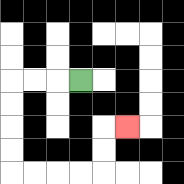{'start': '[3, 3]', 'end': '[5, 5]', 'path_directions': 'L,L,L,D,D,D,D,R,R,R,R,U,U,R', 'path_coordinates': '[[3, 3], [2, 3], [1, 3], [0, 3], [0, 4], [0, 5], [0, 6], [0, 7], [1, 7], [2, 7], [3, 7], [4, 7], [4, 6], [4, 5], [5, 5]]'}